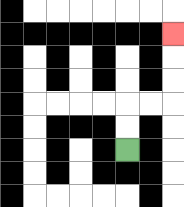{'start': '[5, 6]', 'end': '[7, 1]', 'path_directions': 'U,U,R,R,U,U,U', 'path_coordinates': '[[5, 6], [5, 5], [5, 4], [6, 4], [7, 4], [7, 3], [7, 2], [7, 1]]'}